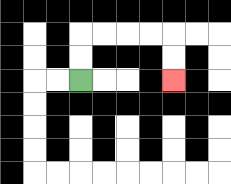{'start': '[3, 3]', 'end': '[7, 3]', 'path_directions': 'U,U,R,R,R,R,D,D', 'path_coordinates': '[[3, 3], [3, 2], [3, 1], [4, 1], [5, 1], [6, 1], [7, 1], [7, 2], [7, 3]]'}